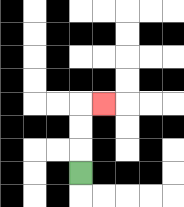{'start': '[3, 7]', 'end': '[4, 4]', 'path_directions': 'U,U,U,R', 'path_coordinates': '[[3, 7], [3, 6], [3, 5], [3, 4], [4, 4]]'}